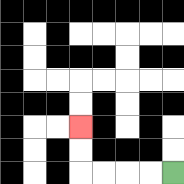{'start': '[7, 7]', 'end': '[3, 5]', 'path_directions': 'L,L,L,L,U,U', 'path_coordinates': '[[7, 7], [6, 7], [5, 7], [4, 7], [3, 7], [3, 6], [3, 5]]'}